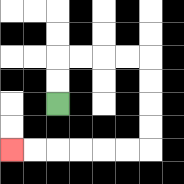{'start': '[2, 4]', 'end': '[0, 6]', 'path_directions': 'U,U,R,R,R,R,D,D,D,D,L,L,L,L,L,L', 'path_coordinates': '[[2, 4], [2, 3], [2, 2], [3, 2], [4, 2], [5, 2], [6, 2], [6, 3], [6, 4], [6, 5], [6, 6], [5, 6], [4, 6], [3, 6], [2, 6], [1, 6], [0, 6]]'}